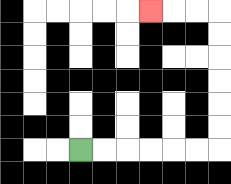{'start': '[3, 6]', 'end': '[6, 0]', 'path_directions': 'R,R,R,R,R,R,U,U,U,U,U,U,L,L,L', 'path_coordinates': '[[3, 6], [4, 6], [5, 6], [6, 6], [7, 6], [8, 6], [9, 6], [9, 5], [9, 4], [9, 3], [9, 2], [9, 1], [9, 0], [8, 0], [7, 0], [6, 0]]'}